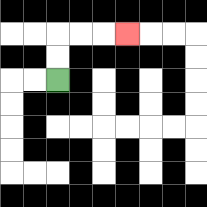{'start': '[2, 3]', 'end': '[5, 1]', 'path_directions': 'U,U,R,R,R', 'path_coordinates': '[[2, 3], [2, 2], [2, 1], [3, 1], [4, 1], [5, 1]]'}